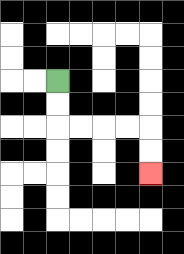{'start': '[2, 3]', 'end': '[6, 7]', 'path_directions': 'D,D,R,R,R,R,D,D', 'path_coordinates': '[[2, 3], [2, 4], [2, 5], [3, 5], [4, 5], [5, 5], [6, 5], [6, 6], [6, 7]]'}